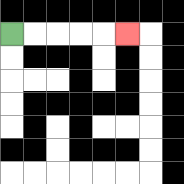{'start': '[0, 1]', 'end': '[5, 1]', 'path_directions': 'R,R,R,R,R', 'path_coordinates': '[[0, 1], [1, 1], [2, 1], [3, 1], [4, 1], [5, 1]]'}